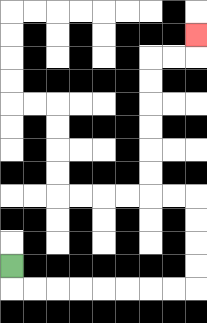{'start': '[0, 11]', 'end': '[8, 1]', 'path_directions': 'D,R,R,R,R,R,R,R,R,U,U,U,U,L,L,U,U,U,U,U,U,R,R,U', 'path_coordinates': '[[0, 11], [0, 12], [1, 12], [2, 12], [3, 12], [4, 12], [5, 12], [6, 12], [7, 12], [8, 12], [8, 11], [8, 10], [8, 9], [8, 8], [7, 8], [6, 8], [6, 7], [6, 6], [6, 5], [6, 4], [6, 3], [6, 2], [7, 2], [8, 2], [8, 1]]'}